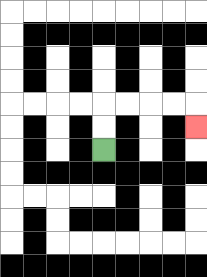{'start': '[4, 6]', 'end': '[8, 5]', 'path_directions': 'U,U,R,R,R,R,D', 'path_coordinates': '[[4, 6], [4, 5], [4, 4], [5, 4], [6, 4], [7, 4], [8, 4], [8, 5]]'}